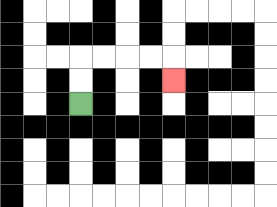{'start': '[3, 4]', 'end': '[7, 3]', 'path_directions': 'U,U,R,R,R,R,D', 'path_coordinates': '[[3, 4], [3, 3], [3, 2], [4, 2], [5, 2], [6, 2], [7, 2], [7, 3]]'}